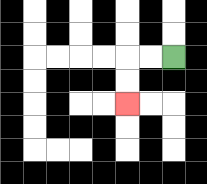{'start': '[7, 2]', 'end': '[5, 4]', 'path_directions': 'L,L,D,D', 'path_coordinates': '[[7, 2], [6, 2], [5, 2], [5, 3], [5, 4]]'}